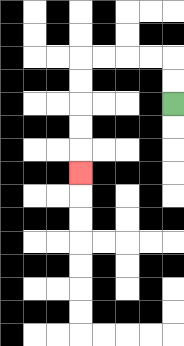{'start': '[7, 4]', 'end': '[3, 7]', 'path_directions': 'U,U,L,L,L,L,D,D,D,D,D', 'path_coordinates': '[[7, 4], [7, 3], [7, 2], [6, 2], [5, 2], [4, 2], [3, 2], [3, 3], [3, 4], [3, 5], [3, 6], [3, 7]]'}